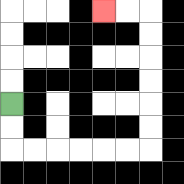{'start': '[0, 4]', 'end': '[4, 0]', 'path_directions': 'D,D,R,R,R,R,R,R,U,U,U,U,U,U,L,L', 'path_coordinates': '[[0, 4], [0, 5], [0, 6], [1, 6], [2, 6], [3, 6], [4, 6], [5, 6], [6, 6], [6, 5], [6, 4], [6, 3], [6, 2], [6, 1], [6, 0], [5, 0], [4, 0]]'}